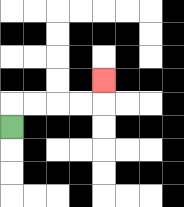{'start': '[0, 5]', 'end': '[4, 3]', 'path_directions': 'U,R,R,R,R,U', 'path_coordinates': '[[0, 5], [0, 4], [1, 4], [2, 4], [3, 4], [4, 4], [4, 3]]'}